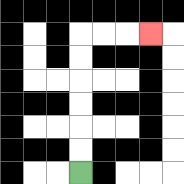{'start': '[3, 7]', 'end': '[6, 1]', 'path_directions': 'U,U,U,U,U,U,R,R,R', 'path_coordinates': '[[3, 7], [3, 6], [3, 5], [3, 4], [3, 3], [3, 2], [3, 1], [4, 1], [5, 1], [6, 1]]'}